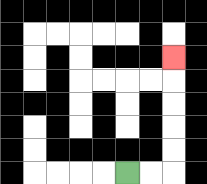{'start': '[5, 7]', 'end': '[7, 2]', 'path_directions': 'R,R,U,U,U,U,U', 'path_coordinates': '[[5, 7], [6, 7], [7, 7], [7, 6], [7, 5], [7, 4], [7, 3], [7, 2]]'}